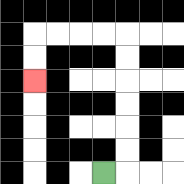{'start': '[4, 7]', 'end': '[1, 3]', 'path_directions': 'R,U,U,U,U,U,U,L,L,L,L,D,D', 'path_coordinates': '[[4, 7], [5, 7], [5, 6], [5, 5], [5, 4], [5, 3], [5, 2], [5, 1], [4, 1], [3, 1], [2, 1], [1, 1], [1, 2], [1, 3]]'}